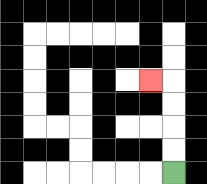{'start': '[7, 7]', 'end': '[6, 3]', 'path_directions': 'U,U,U,U,L', 'path_coordinates': '[[7, 7], [7, 6], [7, 5], [7, 4], [7, 3], [6, 3]]'}